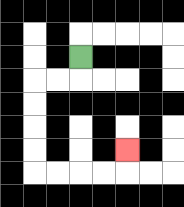{'start': '[3, 2]', 'end': '[5, 6]', 'path_directions': 'D,L,L,D,D,D,D,R,R,R,R,U', 'path_coordinates': '[[3, 2], [3, 3], [2, 3], [1, 3], [1, 4], [1, 5], [1, 6], [1, 7], [2, 7], [3, 7], [4, 7], [5, 7], [5, 6]]'}